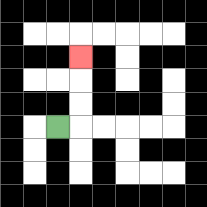{'start': '[2, 5]', 'end': '[3, 2]', 'path_directions': 'R,U,U,U', 'path_coordinates': '[[2, 5], [3, 5], [3, 4], [3, 3], [3, 2]]'}